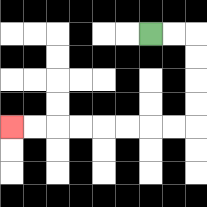{'start': '[6, 1]', 'end': '[0, 5]', 'path_directions': 'R,R,D,D,D,D,L,L,L,L,L,L,L,L', 'path_coordinates': '[[6, 1], [7, 1], [8, 1], [8, 2], [8, 3], [8, 4], [8, 5], [7, 5], [6, 5], [5, 5], [4, 5], [3, 5], [2, 5], [1, 5], [0, 5]]'}